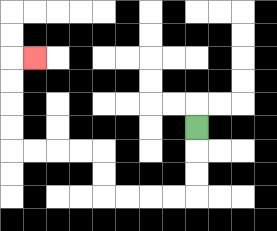{'start': '[8, 5]', 'end': '[1, 2]', 'path_directions': 'D,D,D,L,L,L,L,U,U,L,L,L,L,U,U,U,U,R', 'path_coordinates': '[[8, 5], [8, 6], [8, 7], [8, 8], [7, 8], [6, 8], [5, 8], [4, 8], [4, 7], [4, 6], [3, 6], [2, 6], [1, 6], [0, 6], [0, 5], [0, 4], [0, 3], [0, 2], [1, 2]]'}